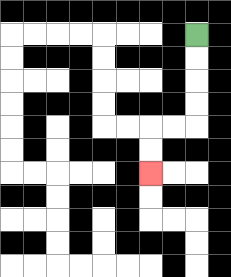{'start': '[8, 1]', 'end': '[6, 7]', 'path_directions': 'D,D,D,D,L,L,D,D', 'path_coordinates': '[[8, 1], [8, 2], [8, 3], [8, 4], [8, 5], [7, 5], [6, 5], [6, 6], [6, 7]]'}